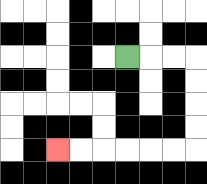{'start': '[5, 2]', 'end': '[2, 6]', 'path_directions': 'R,R,R,D,D,D,D,L,L,L,L,L,L', 'path_coordinates': '[[5, 2], [6, 2], [7, 2], [8, 2], [8, 3], [8, 4], [8, 5], [8, 6], [7, 6], [6, 6], [5, 6], [4, 6], [3, 6], [2, 6]]'}